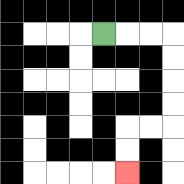{'start': '[4, 1]', 'end': '[5, 7]', 'path_directions': 'R,R,R,D,D,D,D,L,L,D,D', 'path_coordinates': '[[4, 1], [5, 1], [6, 1], [7, 1], [7, 2], [7, 3], [7, 4], [7, 5], [6, 5], [5, 5], [5, 6], [5, 7]]'}